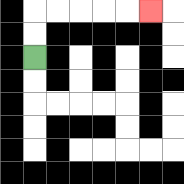{'start': '[1, 2]', 'end': '[6, 0]', 'path_directions': 'U,U,R,R,R,R,R', 'path_coordinates': '[[1, 2], [1, 1], [1, 0], [2, 0], [3, 0], [4, 0], [5, 0], [6, 0]]'}